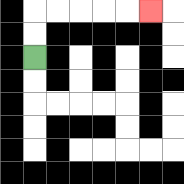{'start': '[1, 2]', 'end': '[6, 0]', 'path_directions': 'U,U,R,R,R,R,R', 'path_coordinates': '[[1, 2], [1, 1], [1, 0], [2, 0], [3, 0], [4, 0], [5, 0], [6, 0]]'}